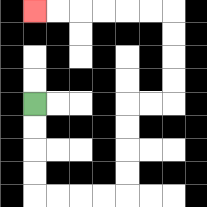{'start': '[1, 4]', 'end': '[1, 0]', 'path_directions': 'D,D,D,D,R,R,R,R,U,U,U,U,R,R,U,U,U,U,L,L,L,L,L,L', 'path_coordinates': '[[1, 4], [1, 5], [1, 6], [1, 7], [1, 8], [2, 8], [3, 8], [4, 8], [5, 8], [5, 7], [5, 6], [5, 5], [5, 4], [6, 4], [7, 4], [7, 3], [7, 2], [7, 1], [7, 0], [6, 0], [5, 0], [4, 0], [3, 0], [2, 0], [1, 0]]'}